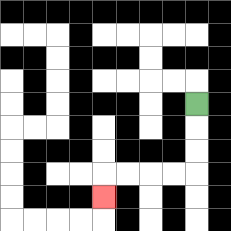{'start': '[8, 4]', 'end': '[4, 8]', 'path_directions': 'D,D,D,L,L,L,L,D', 'path_coordinates': '[[8, 4], [8, 5], [8, 6], [8, 7], [7, 7], [6, 7], [5, 7], [4, 7], [4, 8]]'}